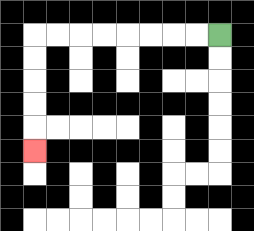{'start': '[9, 1]', 'end': '[1, 6]', 'path_directions': 'L,L,L,L,L,L,L,L,D,D,D,D,D', 'path_coordinates': '[[9, 1], [8, 1], [7, 1], [6, 1], [5, 1], [4, 1], [3, 1], [2, 1], [1, 1], [1, 2], [1, 3], [1, 4], [1, 5], [1, 6]]'}